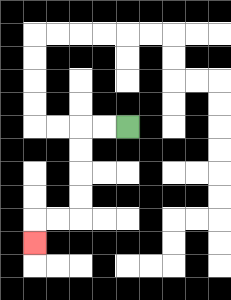{'start': '[5, 5]', 'end': '[1, 10]', 'path_directions': 'L,L,D,D,D,D,L,L,D', 'path_coordinates': '[[5, 5], [4, 5], [3, 5], [3, 6], [3, 7], [3, 8], [3, 9], [2, 9], [1, 9], [1, 10]]'}